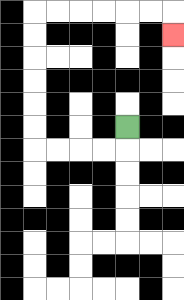{'start': '[5, 5]', 'end': '[7, 1]', 'path_directions': 'D,L,L,L,L,U,U,U,U,U,U,R,R,R,R,R,R,D', 'path_coordinates': '[[5, 5], [5, 6], [4, 6], [3, 6], [2, 6], [1, 6], [1, 5], [1, 4], [1, 3], [1, 2], [1, 1], [1, 0], [2, 0], [3, 0], [4, 0], [5, 0], [6, 0], [7, 0], [7, 1]]'}